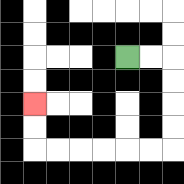{'start': '[5, 2]', 'end': '[1, 4]', 'path_directions': 'R,R,D,D,D,D,L,L,L,L,L,L,U,U', 'path_coordinates': '[[5, 2], [6, 2], [7, 2], [7, 3], [7, 4], [7, 5], [7, 6], [6, 6], [5, 6], [4, 6], [3, 6], [2, 6], [1, 6], [1, 5], [1, 4]]'}